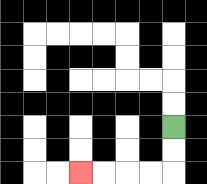{'start': '[7, 5]', 'end': '[3, 7]', 'path_directions': 'D,D,L,L,L,L', 'path_coordinates': '[[7, 5], [7, 6], [7, 7], [6, 7], [5, 7], [4, 7], [3, 7]]'}